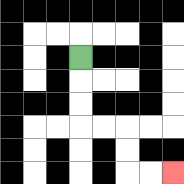{'start': '[3, 2]', 'end': '[7, 7]', 'path_directions': 'D,D,D,R,R,D,D,R,R', 'path_coordinates': '[[3, 2], [3, 3], [3, 4], [3, 5], [4, 5], [5, 5], [5, 6], [5, 7], [6, 7], [7, 7]]'}